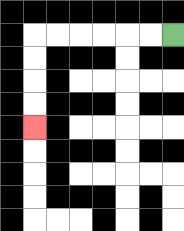{'start': '[7, 1]', 'end': '[1, 5]', 'path_directions': 'L,L,L,L,L,L,D,D,D,D', 'path_coordinates': '[[7, 1], [6, 1], [5, 1], [4, 1], [3, 1], [2, 1], [1, 1], [1, 2], [1, 3], [1, 4], [1, 5]]'}